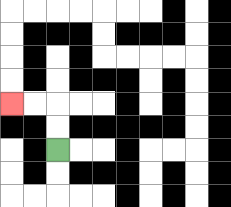{'start': '[2, 6]', 'end': '[0, 4]', 'path_directions': 'U,U,L,L', 'path_coordinates': '[[2, 6], [2, 5], [2, 4], [1, 4], [0, 4]]'}